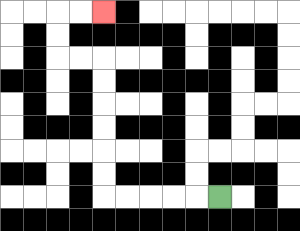{'start': '[9, 8]', 'end': '[4, 0]', 'path_directions': 'L,L,L,L,L,U,U,U,U,U,U,L,L,U,U,R,R', 'path_coordinates': '[[9, 8], [8, 8], [7, 8], [6, 8], [5, 8], [4, 8], [4, 7], [4, 6], [4, 5], [4, 4], [4, 3], [4, 2], [3, 2], [2, 2], [2, 1], [2, 0], [3, 0], [4, 0]]'}